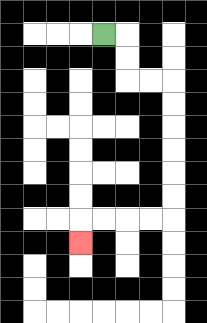{'start': '[4, 1]', 'end': '[3, 10]', 'path_directions': 'R,D,D,R,R,D,D,D,D,D,D,L,L,L,L,D', 'path_coordinates': '[[4, 1], [5, 1], [5, 2], [5, 3], [6, 3], [7, 3], [7, 4], [7, 5], [7, 6], [7, 7], [7, 8], [7, 9], [6, 9], [5, 9], [4, 9], [3, 9], [3, 10]]'}